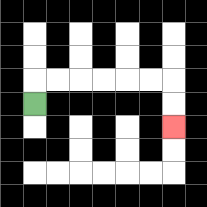{'start': '[1, 4]', 'end': '[7, 5]', 'path_directions': 'U,R,R,R,R,R,R,D,D', 'path_coordinates': '[[1, 4], [1, 3], [2, 3], [3, 3], [4, 3], [5, 3], [6, 3], [7, 3], [7, 4], [7, 5]]'}